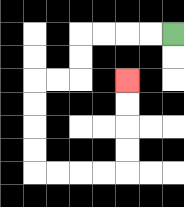{'start': '[7, 1]', 'end': '[5, 3]', 'path_directions': 'L,L,L,L,D,D,L,L,D,D,D,D,R,R,R,R,U,U,U,U', 'path_coordinates': '[[7, 1], [6, 1], [5, 1], [4, 1], [3, 1], [3, 2], [3, 3], [2, 3], [1, 3], [1, 4], [1, 5], [1, 6], [1, 7], [2, 7], [3, 7], [4, 7], [5, 7], [5, 6], [5, 5], [5, 4], [5, 3]]'}